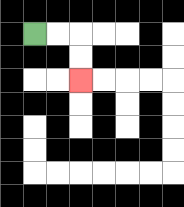{'start': '[1, 1]', 'end': '[3, 3]', 'path_directions': 'R,R,D,D', 'path_coordinates': '[[1, 1], [2, 1], [3, 1], [3, 2], [3, 3]]'}